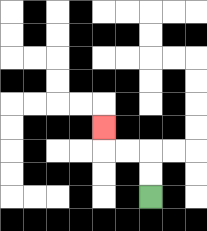{'start': '[6, 8]', 'end': '[4, 5]', 'path_directions': 'U,U,L,L,U', 'path_coordinates': '[[6, 8], [6, 7], [6, 6], [5, 6], [4, 6], [4, 5]]'}